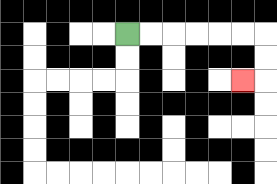{'start': '[5, 1]', 'end': '[10, 3]', 'path_directions': 'R,R,R,R,R,R,D,D,L', 'path_coordinates': '[[5, 1], [6, 1], [7, 1], [8, 1], [9, 1], [10, 1], [11, 1], [11, 2], [11, 3], [10, 3]]'}